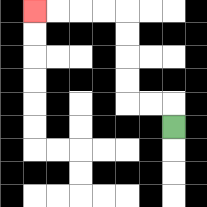{'start': '[7, 5]', 'end': '[1, 0]', 'path_directions': 'U,L,L,U,U,U,U,L,L,L,L', 'path_coordinates': '[[7, 5], [7, 4], [6, 4], [5, 4], [5, 3], [5, 2], [5, 1], [5, 0], [4, 0], [3, 0], [2, 0], [1, 0]]'}